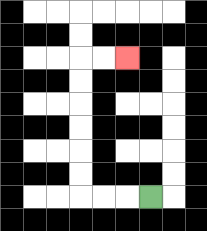{'start': '[6, 8]', 'end': '[5, 2]', 'path_directions': 'L,L,L,U,U,U,U,U,U,R,R', 'path_coordinates': '[[6, 8], [5, 8], [4, 8], [3, 8], [3, 7], [3, 6], [3, 5], [3, 4], [3, 3], [3, 2], [4, 2], [5, 2]]'}